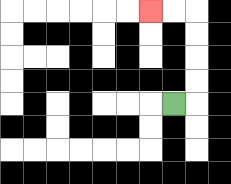{'start': '[7, 4]', 'end': '[6, 0]', 'path_directions': 'R,U,U,U,U,L,L', 'path_coordinates': '[[7, 4], [8, 4], [8, 3], [8, 2], [8, 1], [8, 0], [7, 0], [6, 0]]'}